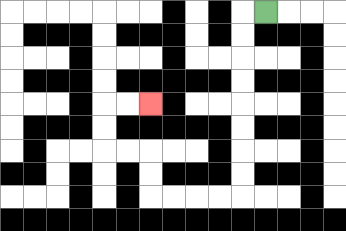{'start': '[11, 0]', 'end': '[6, 4]', 'path_directions': 'L,D,D,D,D,D,D,D,D,L,L,L,L,U,U,L,L,U,U,R,R', 'path_coordinates': '[[11, 0], [10, 0], [10, 1], [10, 2], [10, 3], [10, 4], [10, 5], [10, 6], [10, 7], [10, 8], [9, 8], [8, 8], [7, 8], [6, 8], [6, 7], [6, 6], [5, 6], [4, 6], [4, 5], [4, 4], [5, 4], [6, 4]]'}